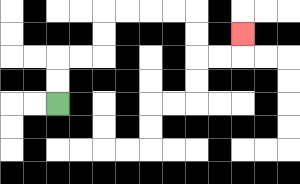{'start': '[2, 4]', 'end': '[10, 1]', 'path_directions': 'U,U,R,R,U,U,R,R,R,R,D,D,R,R,U', 'path_coordinates': '[[2, 4], [2, 3], [2, 2], [3, 2], [4, 2], [4, 1], [4, 0], [5, 0], [6, 0], [7, 0], [8, 0], [8, 1], [8, 2], [9, 2], [10, 2], [10, 1]]'}